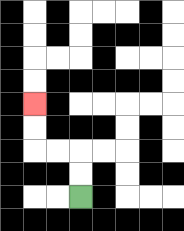{'start': '[3, 8]', 'end': '[1, 4]', 'path_directions': 'U,U,L,L,U,U', 'path_coordinates': '[[3, 8], [3, 7], [3, 6], [2, 6], [1, 6], [1, 5], [1, 4]]'}